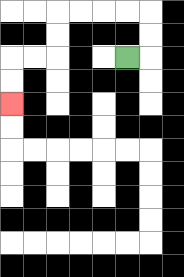{'start': '[5, 2]', 'end': '[0, 4]', 'path_directions': 'R,U,U,L,L,L,L,D,D,L,L,D,D', 'path_coordinates': '[[5, 2], [6, 2], [6, 1], [6, 0], [5, 0], [4, 0], [3, 0], [2, 0], [2, 1], [2, 2], [1, 2], [0, 2], [0, 3], [0, 4]]'}